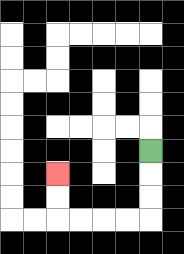{'start': '[6, 6]', 'end': '[2, 7]', 'path_directions': 'D,D,D,L,L,L,L,U,U', 'path_coordinates': '[[6, 6], [6, 7], [6, 8], [6, 9], [5, 9], [4, 9], [3, 9], [2, 9], [2, 8], [2, 7]]'}